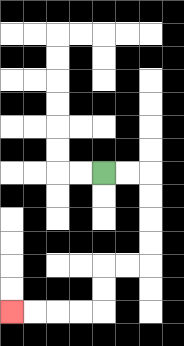{'start': '[4, 7]', 'end': '[0, 13]', 'path_directions': 'R,R,D,D,D,D,L,L,D,D,L,L,L,L', 'path_coordinates': '[[4, 7], [5, 7], [6, 7], [6, 8], [6, 9], [6, 10], [6, 11], [5, 11], [4, 11], [4, 12], [4, 13], [3, 13], [2, 13], [1, 13], [0, 13]]'}